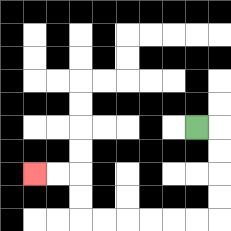{'start': '[8, 5]', 'end': '[1, 7]', 'path_directions': 'R,D,D,D,D,L,L,L,L,L,L,U,U,L,L', 'path_coordinates': '[[8, 5], [9, 5], [9, 6], [9, 7], [9, 8], [9, 9], [8, 9], [7, 9], [6, 9], [5, 9], [4, 9], [3, 9], [3, 8], [3, 7], [2, 7], [1, 7]]'}